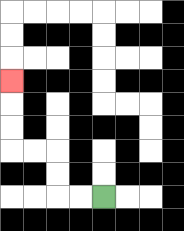{'start': '[4, 8]', 'end': '[0, 3]', 'path_directions': 'L,L,U,U,L,L,U,U,U', 'path_coordinates': '[[4, 8], [3, 8], [2, 8], [2, 7], [2, 6], [1, 6], [0, 6], [0, 5], [0, 4], [0, 3]]'}